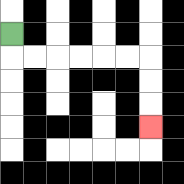{'start': '[0, 1]', 'end': '[6, 5]', 'path_directions': 'D,R,R,R,R,R,R,D,D,D', 'path_coordinates': '[[0, 1], [0, 2], [1, 2], [2, 2], [3, 2], [4, 2], [5, 2], [6, 2], [6, 3], [6, 4], [6, 5]]'}